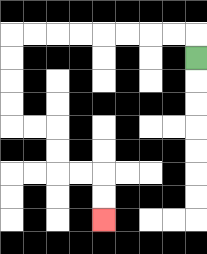{'start': '[8, 2]', 'end': '[4, 9]', 'path_directions': 'U,L,L,L,L,L,L,L,L,D,D,D,D,R,R,D,D,R,R,D,D', 'path_coordinates': '[[8, 2], [8, 1], [7, 1], [6, 1], [5, 1], [4, 1], [3, 1], [2, 1], [1, 1], [0, 1], [0, 2], [0, 3], [0, 4], [0, 5], [1, 5], [2, 5], [2, 6], [2, 7], [3, 7], [4, 7], [4, 8], [4, 9]]'}